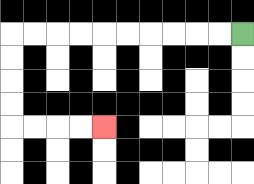{'start': '[10, 1]', 'end': '[4, 5]', 'path_directions': 'L,L,L,L,L,L,L,L,L,L,D,D,D,D,R,R,R,R', 'path_coordinates': '[[10, 1], [9, 1], [8, 1], [7, 1], [6, 1], [5, 1], [4, 1], [3, 1], [2, 1], [1, 1], [0, 1], [0, 2], [0, 3], [0, 4], [0, 5], [1, 5], [2, 5], [3, 5], [4, 5]]'}